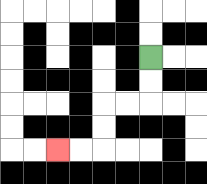{'start': '[6, 2]', 'end': '[2, 6]', 'path_directions': 'D,D,L,L,D,D,L,L', 'path_coordinates': '[[6, 2], [6, 3], [6, 4], [5, 4], [4, 4], [4, 5], [4, 6], [3, 6], [2, 6]]'}